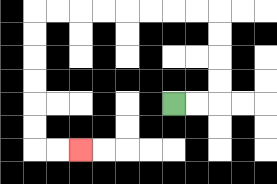{'start': '[7, 4]', 'end': '[3, 6]', 'path_directions': 'R,R,U,U,U,U,L,L,L,L,L,L,L,L,D,D,D,D,D,D,R,R', 'path_coordinates': '[[7, 4], [8, 4], [9, 4], [9, 3], [9, 2], [9, 1], [9, 0], [8, 0], [7, 0], [6, 0], [5, 0], [4, 0], [3, 0], [2, 0], [1, 0], [1, 1], [1, 2], [1, 3], [1, 4], [1, 5], [1, 6], [2, 6], [3, 6]]'}